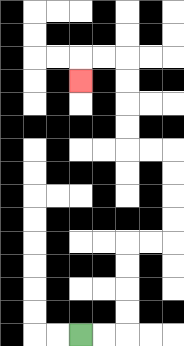{'start': '[3, 14]', 'end': '[3, 3]', 'path_directions': 'R,R,U,U,U,U,R,R,U,U,U,U,L,L,U,U,U,U,L,L,D', 'path_coordinates': '[[3, 14], [4, 14], [5, 14], [5, 13], [5, 12], [5, 11], [5, 10], [6, 10], [7, 10], [7, 9], [7, 8], [7, 7], [7, 6], [6, 6], [5, 6], [5, 5], [5, 4], [5, 3], [5, 2], [4, 2], [3, 2], [3, 3]]'}